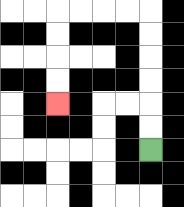{'start': '[6, 6]', 'end': '[2, 4]', 'path_directions': 'U,U,U,U,U,U,L,L,L,L,D,D,D,D', 'path_coordinates': '[[6, 6], [6, 5], [6, 4], [6, 3], [6, 2], [6, 1], [6, 0], [5, 0], [4, 0], [3, 0], [2, 0], [2, 1], [2, 2], [2, 3], [2, 4]]'}